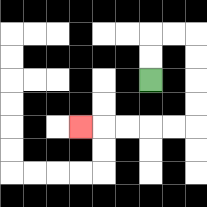{'start': '[6, 3]', 'end': '[3, 5]', 'path_directions': 'U,U,R,R,D,D,D,D,L,L,L,L,L', 'path_coordinates': '[[6, 3], [6, 2], [6, 1], [7, 1], [8, 1], [8, 2], [8, 3], [8, 4], [8, 5], [7, 5], [6, 5], [5, 5], [4, 5], [3, 5]]'}